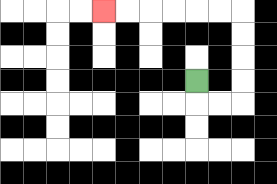{'start': '[8, 3]', 'end': '[4, 0]', 'path_directions': 'D,R,R,U,U,U,U,L,L,L,L,L,L', 'path_coordinates': '[[8, 3], [8, 4], [9, 4], [10, 4], [10, 3], [10, 2], [10, 1], [10, 0], [9, 0], [8, 0], [7, 0], [6, 0], [5, 0], [4, 0]]'}